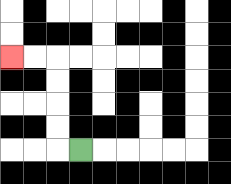{'start': '[3, 6]', 'end': '[0, 2]', 'path_directions': 'L,U,U,U,U,L,L', 'path_coordinates': '[[3, 6], [2, 6], [2, 5], [2, 4], [2, 3], [2, 2], [1, 2], [0, 2]]'}